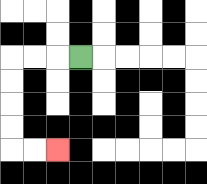{'start': '[3, 2]', 'end': '[2, 6]', 'path_directions': 'L,L,L,D,D,D,D,R,R', 'path_coordinates': '[[3, 2], [2, 2], [1, 2], [0, 2], [0, 3], [0, 4], [0, 5], [0, 6], [1, 6], [2, 6]]'}